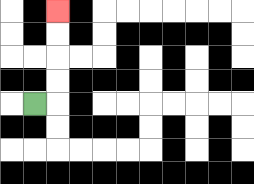{'start': '[1, 4]', 'end': '[2, 0]', 'path_directions': 'R,U,U,U,U', 'path_coordinates': '[[1, 4], [2, 4], [2, 3], [2, 2], [2, 1], [2, 0]]'}